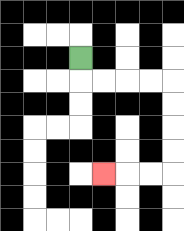{'start': '[3, 2]', 'end': '[4, 7]', 'path_directions': 'D,R,R,R,R,D,D,D,D,L,L,L', 'path_coordinates': '[[3, 2], [3, 3], [4, 3], [5, 3], [6, 3], [7, 3], [7, 4], [7, 5], [7, 6], [7, 7], [6, 7], [5, 7], [4, 7]]'}